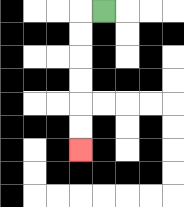{'start': '[4, 0]', 'end': '[3, 6]', 'path_directions': 'L,D,D,D,D,D,D', 'path_coordinates': '[[4, 0], [3, 0], [3, 1], [3, 2], [3, 3], [3, 4], [3, 5], [3, 6]]'}